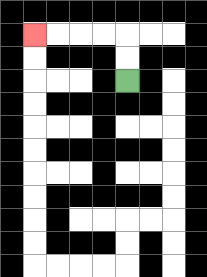{'start': '[5, 3]', 'end': '[1, 1]', 'path_directions': 'U,U,L,L,L,L', 'path_coordinates': '[[5, 3], [5, 2], [5, 1], [4, 1], [3, 1], [2, 1], [1, 1]]'}